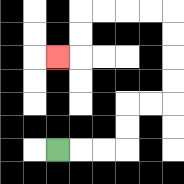{'start': '[2, 6]', 'end': '[2, 2]', 'path_directions': 'R,R,R,U,U,R,R,U,U,U,U,L,L,L,L,D,D,L', 'path_coordinates': '[[2, 6], [3, 6], [4, 6], [5, 6], [5, 5], [5, 4], [6, 4], [7, 4], [7, 3], [7, 2], [7, 1], [7, 0], [6, 0], [5, 0], [4, 0], [3, 0], [3, 1], [3, 2], [2, 2]]'}